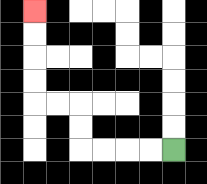{'start': '[7, 6]', 'end': '[1, 0]', 'path_directions': 'L,L,L,L,U,U,L,L,U,U,U,U', 'path_coordinates': '[[7, 6], [6, 6], [5, 6], [4, 6], [3, 6], [3, 5], [3, 4], [2, 4], [1, 4], [1, 3], [1, 2], [1, 1], [1, 0]]'}